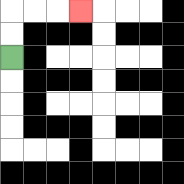{'start': '[0, 2]', 'end': '[3, 0]', 'path_directions': 'U,U,R,R,R', 'path_coordinates': '[[0, 2], [0, 1], [0, 0], [1, 0], [2, 0], [3, 0]]'}